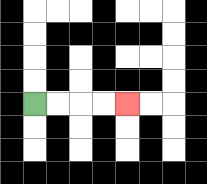{'start': '[1, 4]', 'end': '[5, 4]', 'path_directions': 'R,R,R,R', 'path_coordinates': '[[1, 4], [2, 4], [3, 4], [4, 4], [5, 4]]'}